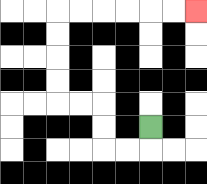{'start': '[6, 5]', 'end': '[8, 0]', 'path_directions': 'D,L,L,U,U,L,L,U,U,U,U,R,R,R,R,R,R', 'path_coordinates': '[[6, 5], [6, 6], [5, 6], [4, 6], [4, 5], [4, 4], [3, 4], [2, 4], [2, 3], [2, 2], [2, 1], [2, 0], [3, 0], [4, 0], [5, 0], [6, 0], [7, 0], [8, 0]]'}